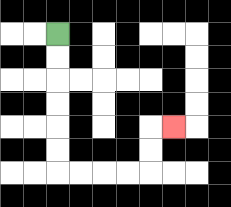{'start': '[2, 1]', 'end': '[7, 5]', 'path_directions': 'D,D,D,D,D,D,R,R,R,R,U,U,R', 'path_coordinates': '[[2, 1], [2, 2], [2, 3], [2, 4], [2, 5], [2, 6], [2, 7], [3, 7], [4, 7], [5, 7], [6, 7], [6, 6], [6, 5], [7, 5]]'}